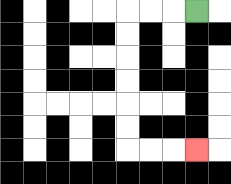{'start': '[8, 0]', 'end': '[8, 6]', 'path_directions': 'L,L,L,D,D,D,D,D,D,R,R,R', 'path_coordinates': '[[8, 0], [7, 0], [6, 0], [5, 0], [5, 1], [5, 2], [5, 3], [5, 4], [5, 5], [5, 6], [6, 6], [7, 6], [8, 6]]'}